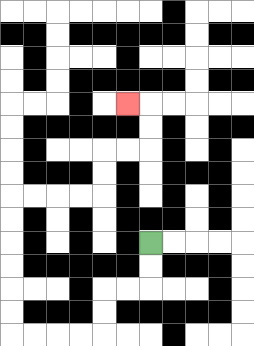{'start': '[6, 10]', 'end': '[5, 4]', 'path_directions': 'D,D,L,L,D,D,L,L,L,L,U,U,U,U,U,U,R,R,R,R,U,U,R,R,U,U,L', 'path_coordinates': '[[6, 10], [6, 11], [6, 12], [5, 12], [4, 12], [4, 13], [4, 14], [3, 14], [2, 14], [1, 14], [0, 14], [0, 13], [0, 12], [0, 11], [0, 10], [0, 9], [0, 8], [1, 8], [2, 8], [3, 8], [4, 8], [4, 7], [4, 6], [5, 6], [6, 6], [6, 5], [6, 4], [5, 4]]'}